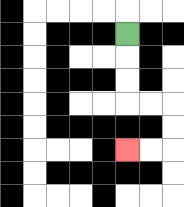{'start': '[5, 1]', 'end': '[5, 6]', 'path_directions': 'D,D,D,R,R,D,D,L,L', 'path_coordinates': '[[5, 1], [5, 2], [5, 3], [5, 4], [6, 4], [7, 4], [7, 5], [7, 6], [6, 6], [5, 6]]'}